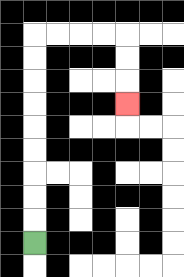{'start': '[1, 10]', 'end': '[5, 4]', 'path_directions': 'U,U,U,U,U,U,U,U,U,R,R,R,R,D,D,D', 'path_coordinates': '[[1, 10], [1, 9], [1, 8], [1, 7], [1, 6], [1, 5], [1, 4], [1, 3], [1, 2], [1, 1], [2, 1], [3, 1], [4, 1], [5, 1], [5, 2], [5, 3], [5, 4]]'}